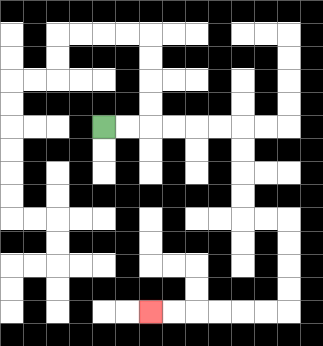{'start': '[4, 5]', 'end': '[6, 13]', 'path_directions': 'R,R,R,R,R,R,D,D,D,D,R,R,D,D,D,D,L,L,L,L,L,L', 'path_coordinates': '[[4, 5], [5, 5], [6, 5], [7, 5], [8, 5], [9, 5], [10, 5], [10, 6], [10, 7], [10, 8], [10, 9], [11, 9], [12, 9], [12, 10], [12, 11], [12, 12], [12, 13], [11, 13], [10, 13], [9, 13], [8, 13], [7, 13], [6, 13]]'}